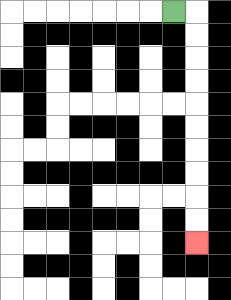{'start': '[7, 0]', 'end': '[8, 10]', 'path_directions': 'R,D,D,D,D,D,D,D,D,D,D', 'path_coordinates': '[[7, 0], [8, 0], [8, 1], [8, 2], [8, 3], [8, 4], [8, 5], [8, 6], [8, 7], [8, 8], [8, 9], [8, 10]]'}